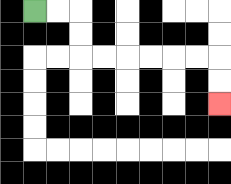{'start': '[1, 0]', 'end': '[9, 4]', 'path_directions': 'R,R,D,D,R,R,R,R,R,R,D,D', 'path_coordinates': '[[1, 0], [2, 0], [3, 0], [3, 1], [3, 2], [4, 2], [5, 2], [6, 2], [7, 2], [8, 2], [9, 2], [9, 3], [9, 4]]'}